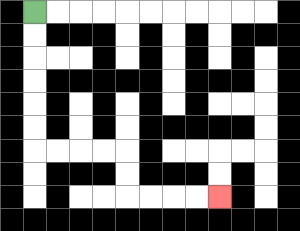{'start': '[1, 0]', 'end': '[9, 8]', 'path_directions': 'D,D,D,D,D,D,R,R,R,R,D,D,R,R,R,R', 'path_coordinates': '[[1, 0], [1, 1], [1, 2], [1, 3], [1, 4], [1, 5], [1, 6], [2, 6], [3, 6], [4, 6], [5, 6], [5, 7], [5, 8], [6, 8], [7, 8], [8, 8], [9, 8]]'}